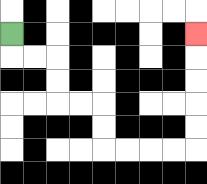{'start': '[0, 1]', 'end': '[8, 1]', 'path_directions': 'D,R,R,D,D,R,R,D,D,R,R,R,R,U,U,U,U,U', 'path_coordinates': '[[0, 1], [0, 2], [1, 2], [2, 2], [2, 3], [2, 4], [3, 4], [4, 4], [4, 5], [4, 6], [5, 6], [6, 6], [7, 6], [8, 6], [8, 5], [8, 4], [8, 3], [8, 2], [8, 1]]'}